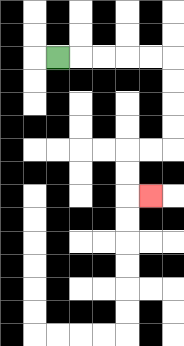{'start': '[2, 2]', 'end': '[6, 8]', 'path_directions': 'R,R,R,R,R,D,D,D,D,L,L,D,D,R', 'path_coordinates': '[[2, 2], [3, 2], [4, 2], [5, 2], [6, 2], [7, 2], [7, 3], [7, 4], [7, 5], [7, 6], [6, 6], [5, 6], [5, 7], [5, 8], [6, 8]]'}